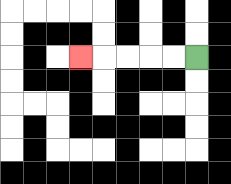{'start': '[8, 2]', 'end': '[3, 2]', 'path_directions': 'L,L,L,L,L', 'path_coordinates': '[[8, 2], [7, 2], [6, 2], [5, 2], [4, 2], [3, 2]]'}